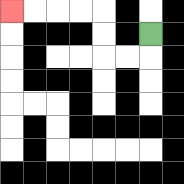{'start': '[6, 1]', 'end': '[0, 0]', 'path_directions': 'D,L,L,U,U,L,L,L,L', 'path_coordinates': '[[6, 1], [6, 2], [5, 2], [4, 2], [4, 1], [4, 0], [3, 0], [2, 0], [1, 0], [0, 0]]'}